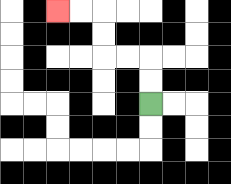{'start': '[6, 4]', 'end': '[2, 0]', 'path_directions': 'U,U,L,L,U,U,L,L', 'path_coordinates': '[[6, 4], [6, 3], [6, 2], [5, 2], [4, 2], [4, 1], [4, 0], [3, 0], [2, 0]]'}